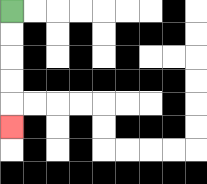{'start': '[0, 0]', 'end': '[0, 5]', 'path_directions': 'D,D,D,D,D', 'path_coordinates': '[[0, 0], [0, 1], [0, 2], [0, 3], [0, 4], [0, 5]]'}